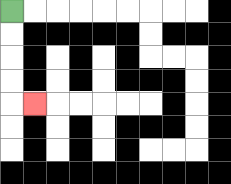{'start': '[0, 0]', 'end': '[1, 4]', 'path_directions': 'D,D,D,D,R', 'path_coordinates': '[[0, 0], [0, 1], [0, 2], [0, 3], [0, 4], [1, 4]]'}